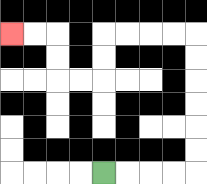{'start': '[4, 7]', 'end': '[0, 1]', 'path_directions': 'R,R,R,R,U,U,U,U,U,U,L,L,L,L,D,D,L,L,U,U,L,L', 'path_coordinates': '[[4, 7], [5, 7], [6, 7], [7, 7], [8, 7], [8, 6], [8, 5], [8, 4], [8, 3], [8, 2], [8, 1], [7, 1], [6, 1], [5, 1], [4, 1], [4, 2], [4, 3], [3, 3], [2, 3], [2, 2], [2, 1], [1, 1], [0, 1]]'}